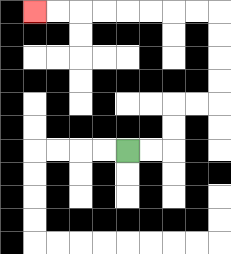{'start': '[5, 6]', 'end': '[1, 0]', 'path_directions': 'R,R,U,U,R,R,U,U,U,U,L,L,L,L,L,L,L,L', 'path_coordinates': '[[5, 6], [6, 6], [7, 6], [7, 5], [7, 4], [8, 4], [9, 4], [9, 3], [9, 2], [9, 1], [9, 0], [8, 0], [7, 0], [6, 0], [5, 0], [4, 0], [3, 0], [2, 0], [1, 0]]'}